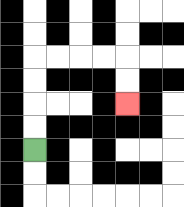{'start': '[1, 6]', 'end': '[5, 4]', 'path_directions': 'U,U,U,U,R,R,R,R,D,D', 'path_coordinates': '[[1, 6], [1, 5], [1, 4], [1, 3], [1, 2], [2, 2], [3, 2], [4, 2], [5, 2], [5, 3], [5, 4]]'}